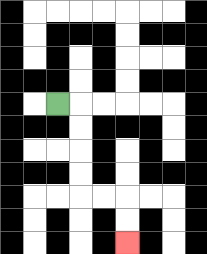{'start': '[2, 4]', 'end': '[5, 10]', 'path_directions': 'R,D,D,D,D,R,R,D,D', 'path_coordinates': '[[2, 4], [3, 4], [3, 5], [3, 6], [3, 7], [3, 8], [4, 8], [5, 8], [5, 9], [5, 10]]'}